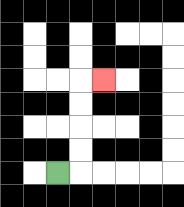{'start': '[2, 7]', 'end': '[4, 3]', 'path_directions': 'R,U,U,U,U,R', 'path_coordinates': '[[2, 7], [3, 7], [3, 6], [3, 5], [3, 4], [3, 3], [4, 3]]'}